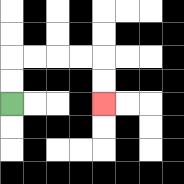{'start': '[0, 4]', 'end': '[4, 4]', 'path_directions': 'U,U,R,R,R,R,D,D', 'path_coordinates': '[[0, 4], [0, 3], [0, 2], [1, 2], [2, 2], [3, 2], [4, 2], [4, 3], [4, 4]]'}